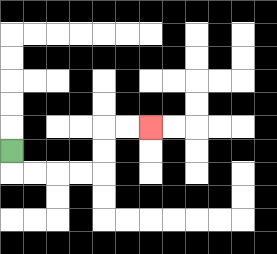{'start': '[0, 6]', 'end': '[6, 5]', 'path_directions': 'D,R,R,R,R,U,U,R,R', 'path_coordinates': '[[0, 6], [0, 7], [1, 7], [2, 7], [3, 7], [4, 7], [4, 6], [4, 5], [5, 5], [6, 5]]'}